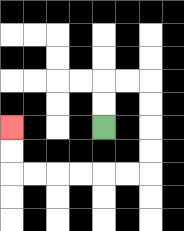{'start': '[4, 5]', 'end': '[0, 5]', 'path_directions': 'U,U,R,R,D,D,D,D,L,L,L,L,L,L,U,U', 'path_coordinates': '[[4, 5], [4, 4], [4, 3], [5, 3], [6, 3], [6, 4], [6, 5], [6, 6], [6, 7], [5, 7], [4, 7], [3, 7], [2, 7], [1, 7], [0, 7], [0, 6], [0, 5]]'}